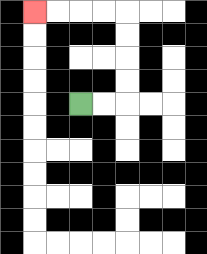{'start': '[3, 4]', 'end': '[1, 0]', 'path_directions': 'R,R,U,U,U,U,L,L,L,L', 'path_coordinates': '[[3, 4], [4, 4], [5, 4], [5, 3], [5, 2], [5, 1], [5, 0], [4, 0], [3, 0], [2, 0], [1, 0]]'}